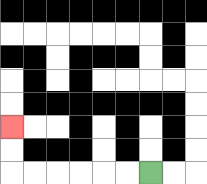{'start': '[6, 7]', 'end': '[0, 5]', 'path_directions': 'L,L,L,L,L,L,U,U', 'path_coordinates': '[[6, 7], [5, 7], [4, 7], [3, 7], [2, 7], [1, 7], [0, 7], [0, 6], [0, 5]]'}